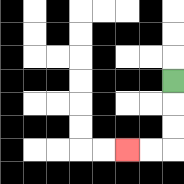{'start': '[7, 3]', 'end': '[5, 6]', 'path_directions': 'D,D,D,L,L', 'path_coordinates': '[[7, 3], [7, 4], [7, 5], [7, 6], [6, 6], [5, 6]]'}